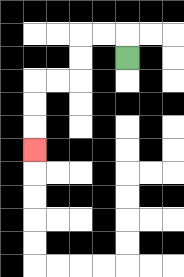{'start': '[5, 2]', 'end': '[1, 6]', 'path_directions': 'U,L,L,D,D,L,L,D,D,D', 'path_coordinates': '[[5, 2], [5, 1], [4, 1], [3, 1], [3, 2], [3, 3], [2, 3], [1, 3], [1, 4], [1, 5], [1, 6]]'}